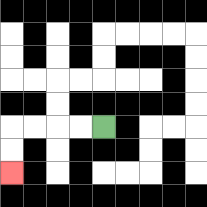{'start': '[4, 5]', 'end': '[0, 7]', 'path_directions': 'L,L,L,L,D,D', 'path_coordinates': '[[4, 5], [3, 5], [2, 5], [1, 5], [0, 5], [0, 6], [0, 7]]'}